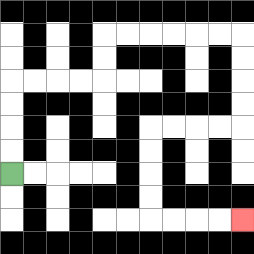{'start': '[0, 7]', 'end': '[10, 9]', 'path_directions': 'U,U,U,U,R,R,R,R,U,U,R,R,R,R,R,R,D,D,D,D,L,L,L,L,D,D,D,D,R,R,R,R', 'path_coordinates': '[[0, 7], [0, 6], [0, 5], [0, 4], [0, 3], [1, 3], [2, 3], [3, 3], [4, 3], [4, 2], [4, 1], [5, 1], [6, 1], [7, 1], [8, 1], [9, 1], [10, 1], [10, 2], [10, 3], [10, 4], [10, 5], [9, 5], [8, 5], [7, 5], [6, 5], [6, 6], [6, 7], [6, 8], [6, 9], [7, 9], [8, 9], [9, 9], [10, 9]]'}